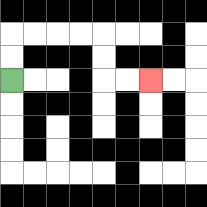{'start': '[0, 3]', 'end': '[6, 3]', 'path_directions': 'U,U,R,R,R,R,D,D,R,R', 'path_coordinates': '[[0, 3], [0, 2], [0, 1], [1, 1], [2, 1], [3, 1], [4, 1], [4, 2], [4, 3], [5, 3], [6, 3]]'}